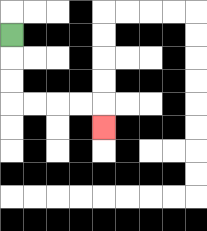{'start': '[0, 1]', 'end': '[4, 5]', 'path_directions': 'D,D,D,R,R,R,R,D', 'path_coordinates': '[[0, 1], [0, 2], [0, 3], [0, 4], [1, 4], [2, 4], [3, 4], [4, 4], [4, 5]]'}